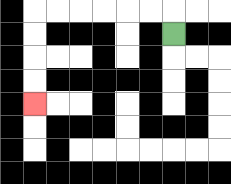{'start': '[7, 1]', 'end': '[1, 4]', 'path_directions': 'U,L,L,L,L,L,L,D,D,D,D', 'path_coordinates': '[[7, 1], [7, 0], [6, 0], [5, 0], [4, 0], [3, 0], [2, 0], [1, 0], [1, 1], [1, 2], [1, 3], [1, 4]]'}